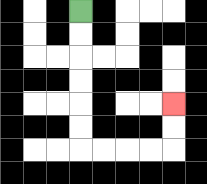{'start': '[3, 0]', 'end': '[7, 4]', 'path_directions': 'D,D,D,D,D,D,R,R,R,R,U,U', 'path_coordinates': '[[3, 0], [3, 1], [3, 2], [3, 3], [3, 4], [3, 5], [3, 6], [4, 6], [5, 6], [6, 6], [7, 6], [7, 5], [7, 4]]'}